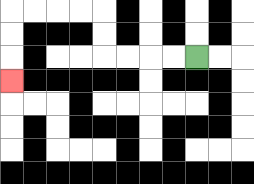{'start': '[8, 2]', 'end': '[0, 3]', 'path_directions': 'L,L,L,L,U,U,L,L,L,L,D,D,D', 'path_coordinates': '[[8, 2], [7, 2], [6, 2], [5, 2], [4, 2], [4, 1], [4, 0], [3, 0], [2, 0], [1, 0], [0, 0], [0, 1], [0, 2], [0, 3]]'}